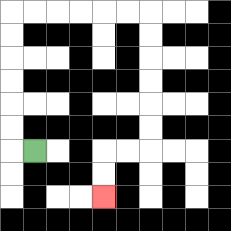{'start': '[1, 6]', 'end': '[4, 8]', 'path_directions': 'L,U,U,U,U,U,U,R,R,R,R,R,R,D,D,D,D,D,D,L,L,D,D', 'path_coordinates': '[[1, 6], [0, 6], [0, 5], [0, 4], [0, 3], [0, 2], [0, 1], [0, 0], [1, 0], [2, 0], [3, 0], [4, 0], [5, 0], [6, 0], [6, 1], [6, 2], [6, 3], [6, 4], [6, 5], [6, 6], [5, 6], [4, 6], [4, 7], [4, 8]]'}